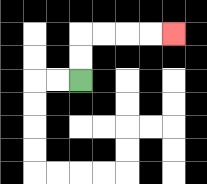{'start': '[3, 3]', 'end': '[7, 1]', 'path_directions': 'U,U,R,R,R,R', 'path_coordinates': '[[3, 3], [3, 2], [3, 1], [4, 1], [5, 1], [6, 1], [7, 1]]'}